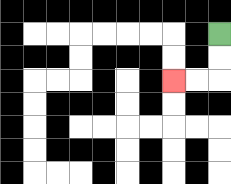{'start': '[9, 1]', 'end': '[7, 3]', 'path_directions': 'D,D,L,L', 'path_coordinates': '[[9, 1], [9, 2], [9, 3], [8, 3], [7, 3]]'}